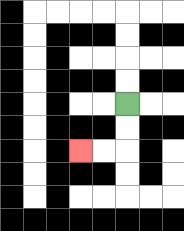{'start': '[5, 4]', 'end': '[3, 6]', 'path_directions': 'D,D,L,L', 'path_coordinates': '[[5, 4], [5, 5], [5, 6], [4, 6], [3, 6]]'}